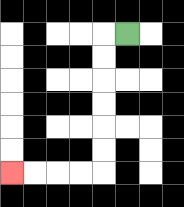{'start': '[5, 1]', 'end': '[0, 7]', 'path_directions': 'L,D,D,D,D,D,D,L,L,L,L', 'path_coordinates': '[[5, 1], [4, 1], [4, 2], [4, 3], [4, 4], [4, 5], [4, 6], [4, 7], [3, 7], [2, 7], [1, 7], [0, 7]]'}